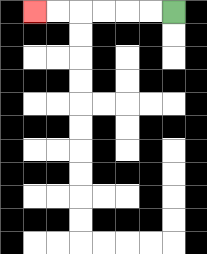{'start': '[7, 0]', 'end': '[1, 0]', 'path_directions': 'L,L,L,L,L,L', 'path_coordinates': '[[7, 0], [6, 0], [5, 0], [4, 0], [3, 0], [2, 0], [1, 0]]'}